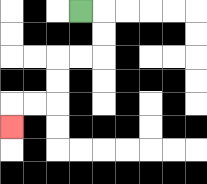{'start': '[3, 0]', 'end': '[0, 5]', 'path_directions': 'R,D,D,L,L,D,D,L,L,D', 'path_coordinates': '[[3, 0], [4, 0], [4, 1], [4, 2], [3, 2], [2, 2], [2, 3], [2, 4], [1, 4], [0, 4], [0, 5]]'}